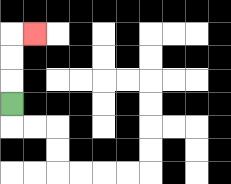{'start': '[0, 4]', 'end': '[1, 1]', 'path_directions': 'U,U,U,R', 'path_coordinates': '[[0, 4], [0, 3], [0, 2], [0, 1], [1, 1]]'}